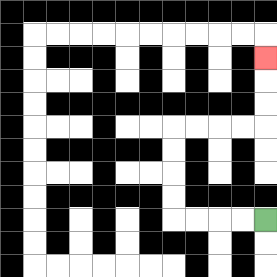{'start': '[11, 9]', 'end': '[11, 2]', 'path_directions': 'L,L,L,L,U,U,U,U,R,R,R,R,U,U,U', 'path_coordinates': '[[11, 9], [10, 9], [9, 9], [8, 9], [7, 9], [7, 8], [7, 7], [7, 6], [7, 5], [8, 5], [9, 5], [10, 5], [11, 5], [11, 4], [11, 3], [11, 2]]'}